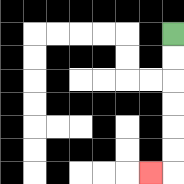{'start': '[7, 1]', 'end': '[6, 7]', 'path_directions': 'D,D,D,D,D,D,L', 'path_coordinates': '[[7, 1], [7, 2], [7, 3], [7, 4], [7, 5], [7, 6], [7, 7], [6, 7]]'}